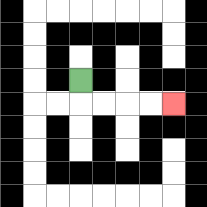{'start': '[3, 3]', 'end': '[7, 4]', 'path_directions': 'D,R,R,R,R', 'path_coordinates': '[[3, 3], [3, 4], [4, 4], [5, 4], [6, 4], [7, 4]]'}